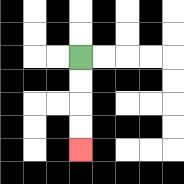{'start': '[3, 2]', 'end': '[3, 6]', 'path_directions': 'D,D,D,D', 'path_coordinates': '[[3, 2], [3, 3], [3, 4], [3, 5], [3, 6]]'}